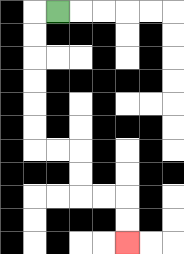{'start': '[2, 0]', 'end': '[5, 10]', 'path_directions': 'L,D,D,D,D,D,D,R,R,D,D,R,R,D,D', 'path_coordinates': '[[2, 0], [1, 0], [1, 1], [1, 2], [1, 3], [1, 4], [1, 5], [1, 6], [2, 6], [3, 6], [3, 7], [3, 8], [4, 8], [5, 8], [5, 9], [5, 10]]'}